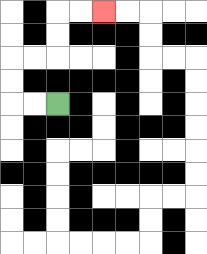{'start': '[2, 4]', 'end': '[4, 0]', 'path_directions': 'L,L,U,U,R,R,U,U,R,R', 'path_coordinates': '[[2, 4], [1, 4], [0, 4], [0, 3], [0, 2], [1, 2], [2, 2], [2, 1], [2, 0], [3, 0], [4, 0]]'}